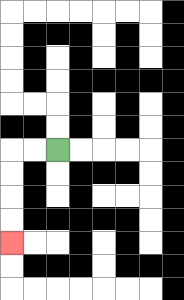{'start': '[2, 6]', 'end': '[0, 10]', 'path_directions': 'L,L,D,D,D,D', 'path_coordinates': '[[2, 6], [1, 6], [0, 6], [0, 7], [0, 8], [0, 9], [0, 10]]'}